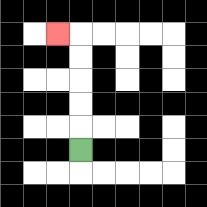{'start': '[3, 6]', 'end': '[2, 1]', 'path_directions': 'U,U,U,U,U,L', 'path_coordinates': '[[3, 6], [3, 5], [3, 4], [3, 3], [3, 2], [3, 1], [2, 1]]'}